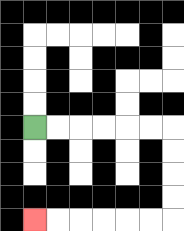{'start': '[1, 5]', 'end': '[1, 9]', 'path_directions': 'R,R,R,R,R,R,D,D,D,D,L,L,L,L,L,L', 'path_coordinates': '[[1, 5], [2, 5], [3, 5], [4, 5], [5, 5], [6, 5], [7, 5], [7, 6], [7, 7], [7, 8], [7, 9], [6, 9], [5, 9], [4, 9], [3, 9], [2, 9], [1, 9]]'}